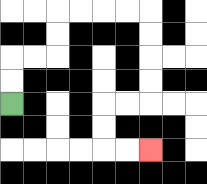{'start': '[0, 4]', 'end': '[6, 6]', 'path_directions': 'U,U,R,R,U,U,R,R,R,R,D,D,D,D,L,L,D,D,R,R', 'path_coordinates': '[[0, 4], [0, 3], [0, 2], [1, 2], [2, 2], [2, 1], [2, 0], [3, 0], [4, 0], [5, 0], [6, 0], [6, 1], [6, 2], [6, 3], [6, 4], [5, 4], [4, 4], [4, 5], [4, 6], [5, 6], [6, 6]]'}